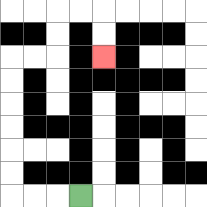{'start': '[3, 8]', 'end': '[4, 2]', 'path_directions': 'L,L,L,U,U,U,U,U,U,R,R,U,U,R,R,D,D', 'path_coordinates': '[[3, 8], [2, 8], [1, 8], [0, 8], [0, 7], [0, 6], [0, 5], [0, 4], [0, 3], [0, 2], [1, 2], [2, 2], [2, 1], [2, 0], [3, 0], [4, 0], [4, 1], [4, 2]]'}